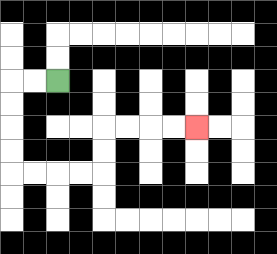{'start': '[2, 3]', 'end': '[8, 5]', 'path_directions': 'L,L,D,D,D,D,R,R,R,R,U,U,R,R,R,R', 'path_coordinates': '[[2, 3], [1, 3], [0, 3], [0, 4], [0, 5], [0, 6], [0, 7], [1, 7], [2, 7], [3, 7], [4, 7], [4, 6], [4, 5], [5, 5], [6, 5], [7, 5], [8, 5]]'}